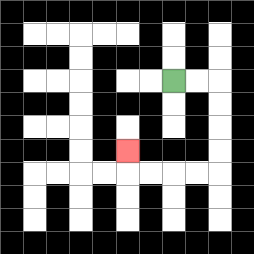{'start': '[7, 3]', 'end': '[5, 6]', 'path_directions': 'R,R,D,D,D,D,L,L,L,L,U', 'path_coordinates': '[[7, 3], [8, 3], [9, 3], [9, 4], [9, 5], [9, 6], [9, 7], [8, 7], [7, 7], [6, 7], [5, 7], [5, 6]]'}